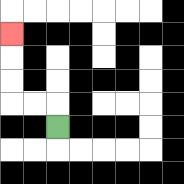{'start': '[2, 5]', 'end': '[0, 1]', 'path_directions': 'U,L,L,U,U,U', 'path_coordinates': '[[2, 5], [2, 4], [1, 4], [0, 4], [0, 3], [0, 2], [0, 1]]'}